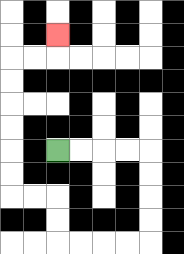{'start': '[2, 6]', 'end': '[2, 1]', 'path_directions': 'R,R,R,R,D,D,D,D,L,L,L,L,U,U,L,L,U,U,U,U,U,U,R,R,U', 'path_coordinates': '[[2, 6], [3, 6], [4, 6], [5, 6], [6, 6], [6, 7], [6, 8], [6, 9], [6, 10], [5, 10], [4, 10], [3, 10], [2, 10], [2, 9], [2, 8], [1, 8], [0, 8], [0, 7], [0, 6], [0, 5], [0, 4], [0, 3], [0, 2], [1, 2], [2, 2], [2, 1]]'}